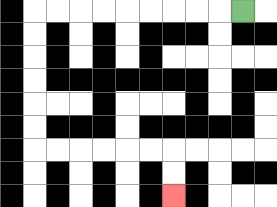{'start': '[10, 0]', 'end': '[7, 8]', 'path_directions': 'L,L,L,L,L,L,L,L,L,D,D,D,D,D,D,R,R,R,R,R,R,D,D', 'path_coordinates': '[[10, 0], [9, 0], [8, 0], [7, 0], [6, 0], [5, 0], [4, 0], [3, 0], [2, 0], [1, 0], [1, 1], [1, 2], [1, 3], [1, 4], [1, 5], [1, 6], [2, 6], [3, 6], [4, 6], [5, 6], [6, 6], [7, 6], [7, 7], [7, 8]]'}